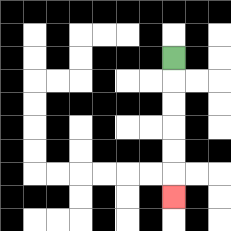{'start': '[7, 2]', 'end': '[7, 8]', 'path_directions': 'D,D,D,D,D,D', 'path_coordinates': '[[7, 2], [7, 3], [7, 4], [7, 5], [7, 6], [7, 7], [7, 8]]'}